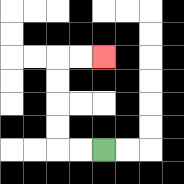{'start': '[4, 6]', 'end': '[4, 2]', 'path_directions': 'L,L,U,U,U,U,R,R', 'path_coordinates': '[[4, 6], [3, 6], [2, 6], [2, 5], [2, 4], [2, 3], [2, 2], [3, 2], [4, 2]]'}